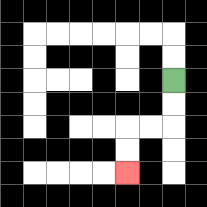{'start': '[7, 3]', 'end': '[5, 7]', 'path_directions': 'D,D,L,L,D,D', 'path_coordinates': '[[7, 3], [7, 4], [7, 5], [6, 5], [5, 5], [5, 6], [5, 7]]'}